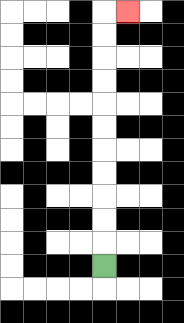{'start': '[4, 11]', 'end': '[5, 0]', 'path_directions': 'U,U,U,U,U,U,U,U,U,U,U,R', 'path_coordinates': '[[4, 11], [4, 10], [4, 9], [4, 8], [4, 7], [4, 6], [4, 5], [4, 4], [4, 3], [4, 2], [4, 1], [4, 0], [5, 0]]'}